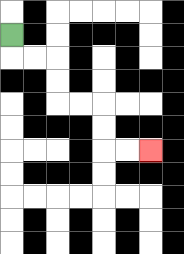{'start': '[0, 1]', 'end': '[6, 6]', 'path_directions': 'D,R,R,D,D,R,R,D,D,R,R', 'path_coordinates': '[[0, 1], [0, 2], [1, 2], [2, 2], [2, 3], [2, 4], [3, 4], [4, 4], [4, 5], [4, 6], [5, 6], [6, 6]]'}